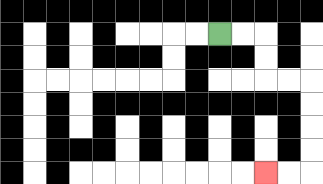{'start': '[9, 1]', 'end': '[11, 7]', 'path_directions': 'R,R,D,D,R,R,D,D,D,D,L,L', 'path_coordinates': '[[9, 1], [10, 1], [11, 1], [11, 2], [11, 3], [12, 3], [13, 3], [13, 4], [13, 5], [13, 6], [13, 7], [12, 7], [11, 7]]'}